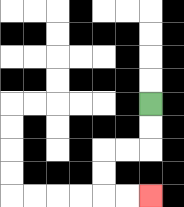{'start': '[6, 4]', 'end': '[6, 8]', 'path_directions': 'D,D,L,L,D,D,R,R', 'path_coordinates': '[[6, 4], [6, 5], [6, 6], [5, 6], [4, 6], [4, 7], [4, 8], [5, 8], [6, 8]]'}